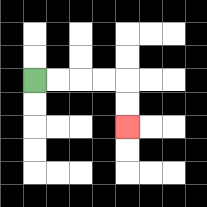{'start': '[1, 3]', 'end': '[5, 5]', 'path_directions': 'R,R,R,R,D,D', 'path_coordinates': '[[1, 3], [2, 3], [3, 3], [4, 3], [5, 3], [5, 4], [5, 5]]'}